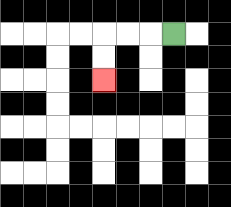{'start': '[7, 1]', 'end': '[4, 3]', 'path_directions': 'L,L,L,D,D', 'path_coordinates': '[[7, 1], [6, 1], [5, 1], [4, 1], [4, 2], [4, 3]]'}